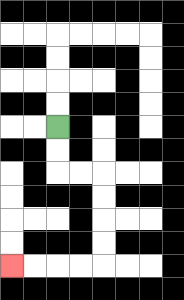{'start': '[2, 5]', 'end': '[0, 11]', 'path_directions': 'D,D,R,R,D,D,D,D,L,L,L,L', 'path_coordinates': '[[2, 5], [2, 6], [2, 7], [3, 7], [4, 7], [4, 8], [4, 9], [4, 10], [4, 11], [3, 11], [2, 11], [1, 11], [0, 11]]'}